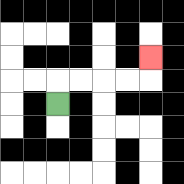{'start': '[2, 4]', 'end': '[6, 2]', 'path_directions': 'U,R,R,R,R,U', 'path_coordinates': '[[2, 4], [2, 3], [3, 3], [4, 3], [5, 3], [6, 3], [6, 2]]'}